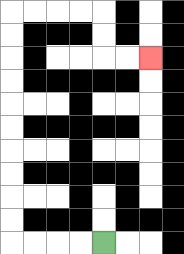{'start': '[4, 10]', 'end': '[6, 2]', 'path_directions': 'L,L,L,L,U,U,U,U,U,U,U,U,U,U,R,R,R,R,D,D,R,R', 'path_coordinates': '[[4, 10], [3, 10], [2, 10], [1, 10], [0, 10], [0, 9], [0, 8], [0, 7], [0, 6], [0, 5], [0, 4], [0, 3], [0, 2], [0, 1], [0, 0], [1, 0], [2, 0], [3, 0], [4, 0], [4, 1], [4, 2], [5, 2], [6, 2]]'}